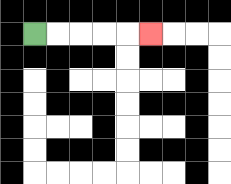{'start': '[1, 1]', 'end': '[6, 1]', 'path_directions': 'R,R,R,R,R', 'path_coordinates': '[[1, 1], [2, 1], [3, 1], [4, 1], [5, 1], [6, 1]]'}